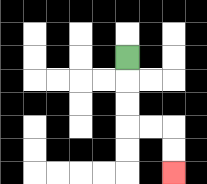{'start': '[5, 2]', 'end': '[7, 7]', 'path_directions': 'D,D,D,R,R,D,D', 'path_coordinates': '[[5, 2], [5, 3], [5, 4], [5, 5], [6, 5], [7, 5], [7, 6], [7, 7]]'}